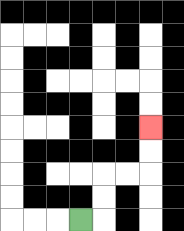{'start': '[3, 9]', 'end': '[6, 5]', 'path_directions': 'R,U,U,R,R,U,U', 'path_coordinates': '[[3, 9], [4, 9], [4, 8], [4, 7], [5, 7], [6, 7], [6, 6], [6, 5]]'}